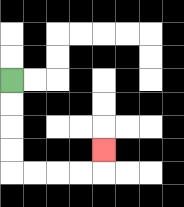{'start': '[0, 3]', 'end': '[4, 6]', 'path_directions': 'D,D,D,D,R,R,R,R,U', 'path_coordinates': '[[0, 3], [0, 4], [0, 5], [0, 6], [0, 7], [1, 7], [2, 7], [3, 7], [4, 7], [4, 6]]'}